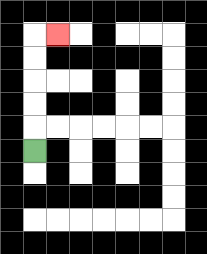{'start': '[1, 6]', 'end': '[2, 1]', 'path_directions': 'U,U,U,U,U,R', 'path_coordinates': '[[1, 6], [1, 5], [1, 4], [1, 3], [1, 2], [1, 1], [2, 1]]'}